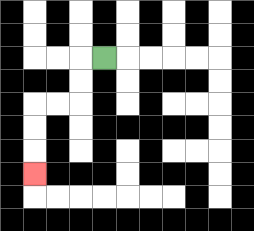{'start': '[4, 2]', 'end': '[1, 7]', 'path_directions': 'L,D,D,L,L,D,D,D', 'path_coordinates': '[[4, 2], [3, 2], [3, 3], [3, 4], [2, 4], [1, 4], [1, 5], [1, 6], [1, 7]]'}